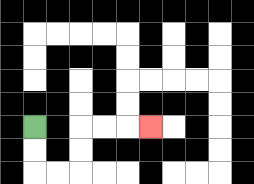{'start': '[1, 5]', 'end': '[6, 5]', 'path_directions': 'D,D,R,R,U,U,R,R,R', 'path_coordinates': '[[1, 5], [1, 6], [1, 7], [2, 7], [3, 7], [3, 6], [3, 5], [4, 5], [5, 5], [6, 5]]'}